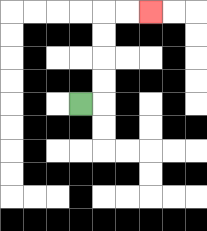{'start': '[3, 4]', 'end': '[6, 0]', 'path_directions': 'R,U,U,U,U,R,R', 'path_coordinates': '[[3, 4], [4, 4], [4, 3], [4, 2], [4, 1], [4, 0], [5, 0], [6, 0]]'}